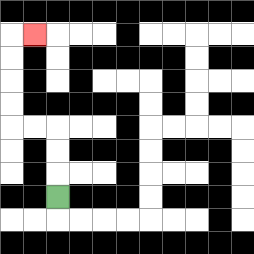{'start': '[2, 8]', 'end': '[1, 1]', 'path_directions': 'U,U,U,L,L,U,U,U,U,R', 'path_coordinates': '[[2, 8], [2, 7], [2, 6], [2, 5], [1, 5], [0, 5], [0, 4], [0, 3], [0, 2], [0, 1], [1, 1]]'}